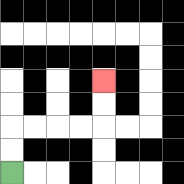{'start': '[0, 7]', 'end': '[4, 3]', 'path_directions': 'U,U,R,R,R,R,U,U', 'path_coordinates': '[[0, 7], [0, 6], [0, 5], [1, 5], [2, 5], [3, 5], [4, 5], [4, 4], [4, 3]]'}